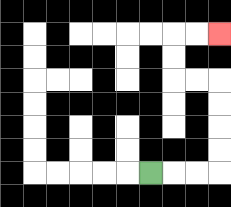{'start': '[6, 7]', 'end': '[9, 1]', 'path_directions': 'R,R,R,U,U,U,U,L,L,U,U,R,R', 'path_coordinates': '[[6, 7], [7, 7], [8, 7], [9, 7], [9, 6], [9, 5], [9, 4], [9, 3], [8, 3], [7, 3], [7, 2], [7, 1], [8, 1], [9, 1]]'}